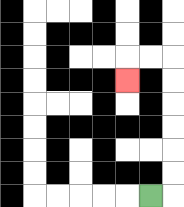{'start': '[6, 8]', 'end': '[5, 3]', 'path_directions': 'R,U,U,U,U,U,U,L,L,D', 'path_coordinates': '[[6, 8], [7, 8], [7, 7], [7, 6], [7, 5], [7, 4], [7, 3], [7, 2], [6, 2], [5, 2], [5, 3]]'}